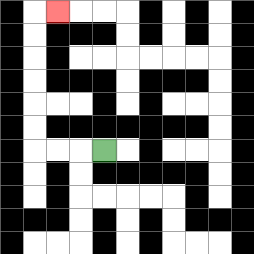{'start': '[4, 6]', 'end': '[2, 0]', 'path_directions': 'L,L,L,U,U,U,U,U,U,R', 'path_coordinates': '[[4, 6], [3, 6], [2, 6], [1, 6], [1, 5], [1, 4], [1, 3], [1, 2], [1, 1], [1, 0], [2, 0]]'}